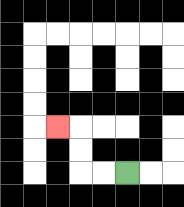{'start': '[5, 7]', 'end': '[2, 5]', 'path_directions': 'L,L,U,U,L', 'path_coordinates': '[[5, 7], [4, 7], [3, 7], [3, 6], [3, 5], [2, 5]]'}